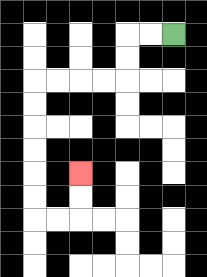{'start': '[7, 1]', 'end': '[3, 7]', 'path_directions': 'L,L,D,D,L,L,L,L,D,D,D,D,D,D,R,R,U,U', 'path_coordinates': '[[7, 1], [6, 1], [5, 1], [5, 2], [5, 3], [4, 3], [3, 3], [2, 3], [1, 3], [1, 4], [1, 5], [1, 6], [1, 7], [1, 8], [1, 9], [2, 9], [3, 9], [3, 8], [3, 7]]'}